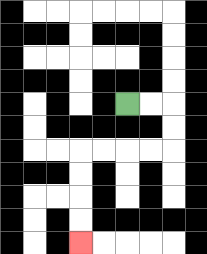{'start': '[5, 4]', 'end': '[3, 10]', 'path_directions': 'R,R,D,D,L,L,L,L,D,D,D,D', 'path_coordinates': '[[5, 4], [6, 4], [7, 4], [7, 5], [7, 6], [6, 6], [5, 6], [4, 6], [3, 6], [3, 7], [3, 8], [3, 9], [3, 10]]'}